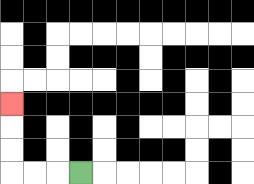{'start': '[3, 7]', 'end': '[0, 4]', 'path_directions': 'L,L,L,U,U,U', 'path_coordinates': '[[3, 7], [2, 7], [1, 7], [0, 7], [0, 6], [0, 5], [0, 4]]'}